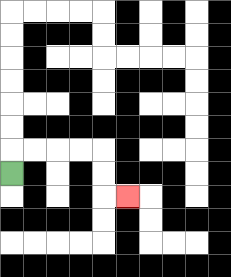{'start': '[0, 7]', 'end': '[5, 8]', 'path_directions': 'U,R,R,R,R,D,D,R', 'path_coordinates': '[[0, 7], [0, 6], [1, 6], [2, 6], [3, 6], [4, 6], [4, 7], [4, 8], [5, 8]]'}